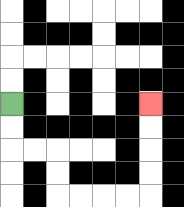{'start': '[0, 4]', 'end': '[6, 4]', 'path_directions': 'D,D,R,R,D,D,R,R,R,R,U,U,U,U', 'path_coordinates': '[[0, 4], [0, 5], [0, 6], [1, 6], [2, 6], [2, 7], [2, 8], [3, 8], [4, 8], [5, 8], [6, 8], [6, 7], [6, 6], [6, 5], [6, 4]]'}